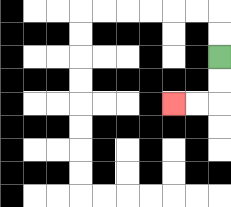{'start': '[9, 2]', 'end': '[7, 4]', 'path_directions': 'D,D,L,L', 'path_coordinates': '[[9, 2], [9, 3], [9, 4], [8, 4], [7, 4]]'}